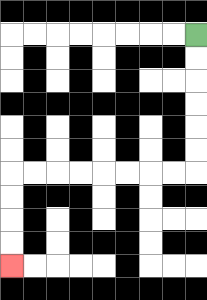{'start': '[8, 1]', 'end': '[0, 11]', 'path_directions': 'D,D,D,D,D,D,L,L,L,L,L,L,L,L,D,D,D,D', 'path_coordinates': '[[8, 1], [8, 2], [8, 3], [8, 4], [8, 5], [8, 6], [8, 7], [7, 7], [6, 7], [5, 7], [4, 7], [3, 7], [2, 7], [1, 7], [0, 7], [0, 8], [0, 9], [0, 10], [0, 11]]'}